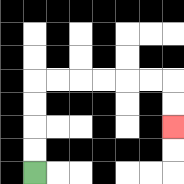{'start': '[1, 7]', 'end': '[7, 5]', 'path_directions': 'U,U,U,U,R,R,R,R,R,R,D,D', 'path_coordinates': '[[1, 7], [1, 6], [1, 5], [1, 4], [1, 3], [2, 3], [3, 3], [4, 3], [5, 3], [6, 3], [7, 3], [7, 4], [7, 5]]'}